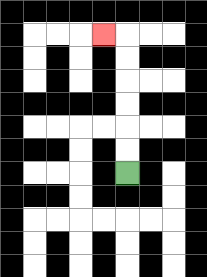{'start': '[5, 7]', 'end': '[4, 1]', 'path_directions': 'U,U,U,U,U,U,L', 'path_coordinates': '[[5, 7], [5, 6], [5, 5], [5, 4], [5, 3], [5, 2], [5, 1], [4, 1]]'}